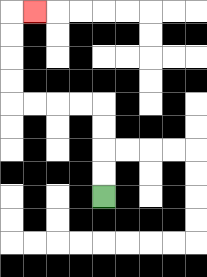{'start': '[4, 8]', 'end': '[1, 0]', 'path_directions': 'U,U,U,U,L,L,L,L,U,U,U,U,R', 'path_coordinates': '[[4, 8], [4, 7], [4, 6], [4, 5], [4, 4], [3, 4], [2, 4], [1, 4], [0, 4], [0, 3], [0, 2], [0, 1], [0, 0], [1, 0]]'}